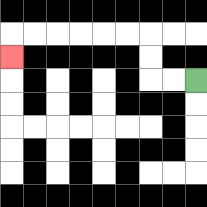{'start': '[8, 3]', 'end': '[0, 2]', 'path_directions': 'L,L,U,U,L,L,L,L,L,L,D', 'path_coordinates': '[[8, 3], [7, 3], [6, 3], [6, 2], [6, 1], [5, 1], [4, 1], [3, 1], [2, 1], [1, 1], [0, 1], [0, 2]]'}